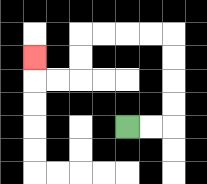{'start': '[5, 5]', 'end': '[1, 2]', 'path_directions': 'R,R,U,U,U,U,L,L,L,L,D,D,L,L,U', 'path_coordinates': '[[5, 5], [6, 5], [7, 5], [7, 4], [7, 3], [7, 2], [7, 1], [6, 1], [5, 1], [4, 1], [3, 1], [3, 2], [3, 3], [2, 3], [1, 3], [1, 2]]'}